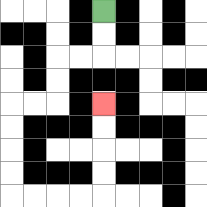{'start': '[4, 0]', 'end': '[4, 4]', 'path_directions': 'D,D,L,L,D,D,L,L,D,D,D,D,R,R,R,R,U,U,U,U', 'path_coordinates': '[[4, 0], [4, 1], [4, 2], [3, 2], [2, 2], [2, 3], [2, 4], [1, 4], [0, 4], [0, 5], [0, 6], [0, 7], [0, 8], [1, 8], [2, 8], [3, 8], [4, 8], [4, 7], [4, 6], [4, 5], [4, 4]]'}